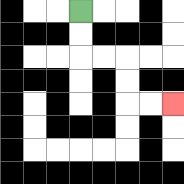{'start': '[3, 0]', 'end': '[7, 4]', 'path_directions': 'D,D,R,R,D,D,R,R', 'path_coordinates': '[[3, 0], [3, 1], [3, 2], [4, 2], [5, 2], [5, 3], [5, 4], [6, 4], [7, 4]]'}